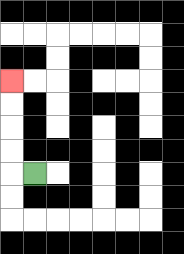{'start': '[1, 7]', 'end': '[0, 3]', 'path_directions': 'L,U,U,U,U', 'path_coordinates': '[[1, 7], [0, 7], [0, 6], [0, 5], [0, 4], [0, 3]]'}